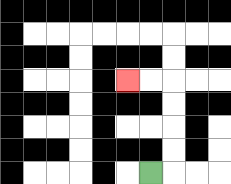{'start': '[6, 7]', 'end': '[5, 3]', 'path_directions': 'R,U,U,U,U,L,L', 'path_coordinates': '[[6, 7], [7, 7], [7, 6], [7, 5], [7, 4], [7, 3], [6, 3], [5, 3]]'}